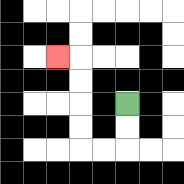{'start': '[5, 4]', 'end': '[2, 2]', 'path_directions': 'D,D,L,L,U,U,U,U,L', 'path_coordinates': '[[5, 4], [5, 5], [5, 6], [4, 6], [3, 6], [3, 5], [3, 4], [3, 3], [3, 2], [2, 2]]'}